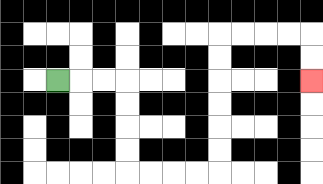{'start': '[2, 3]', 'end': '[13, 3]', 'path_directions': 'R,R,R,D,D,D,D,R,R,R,R,U,U,U,U,U,U,R,R,R,R,D,D', 'path_coordinates': '[[2, 3], [3, 3], [4, 3], [5, 3], [5, 4], [5, 5], [5, 6], [5, 7], [6, 7], [7, 7], [8, 7], [9, 7], [9, 6], [9, 5], [9, 4], [9, 3], [9, 2], [9, 1], [10, 1], [11, 1], [12, 1], [13, 1], [13, 2], [13, 3]]'}